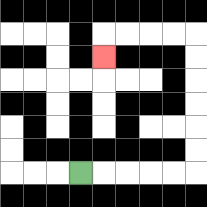{'start': '[3, 7]', 'end': '[4, 2]', 'path_directions': 'R,R,R,R,R,U,U,U,U,U,U,L,L,L,L,D', 'path_coordinates': '[[3, 7], [4, 7], [5, 7], [6, 7], [7, 7], [8, 7], [8, 6], [8, 5], [8, 4], [8, 3], [8, 2], [8, 1], [7, 1], [6, 1], [5, 1], [4, 1], [4, 2]]'}